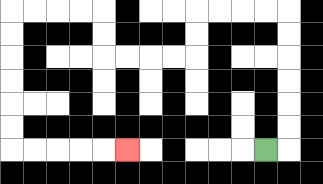{'start': '[11, 6]', 'end': '[5, 6]', 'path_directions': 'R,U,U,U,U,U,U,L,L,L,L,D,D,L,L,L,L,U,U,L,L,L,L,D,D,D,D,D,D,R,R,R,R,R', 'path_coordinates': '[[11, 6], [12, 6], [12, 5], [12, 4], [12, 3], [12, 2], [12, 1], [12, 0], [11, 0], [10, 0], [9, 0], [8, 0], [8, 1], [8, 2], [7, 2], [6, 2], [5, 2], [4, 2], [4, 1], [4, 0], [3, 0], [2, 0], [1, 0], [0, 0], [0, 1], [0, 2], [0, 3], [0, 4], [0, 5], [0, 6], [1, 6], [2, 6], [3, 6], [4, 6], [5, 6]]'}